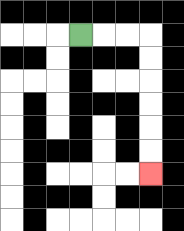{'start': '[3, 1]', 'end': '[6, 7]', 'path_directions': 'R,R,R,D,D,D,D,D,D', 'path_coordinates': '[[3, 1], [4, 1], [5, 1], [6, 1], [6, 2], [6, 3], [6, 4], [6, 5], [6, 6], [6, 7]]'}